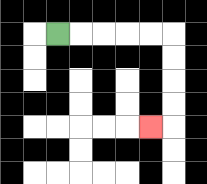{'start': '[2, 1]', 'end': '[6, 5]', 'path_directions': 'R,R,R,R,R,D,D,D,D,L', 'path_coordinates': '[[2, 1], [3, 1], [4, 1], [5, 1], [6, 1], [7, 1], [7, 2], [7, 3], [7, 4], [7, 5], [6, 5]]'}